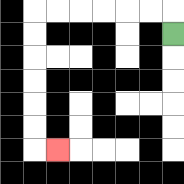{'start': '[7, 1]', 'end': '[2, 6]', 'path_directions': 'U,L,L,L,L,L,L,D,D,D,D,D,D,R', 'path_coordinates': '[[7, 1], [7, 0], [6, 0], [5, 0], [4, 0], [3, 0], [2, 0], [1, 0], [1, 1], [1, 2], [1, 3], [1, 4], [1, 5], [1, 6], [2, 6]]'}